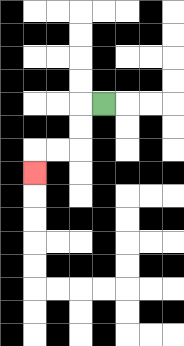{'start': '[4, 4]', 'end': '[1, 7]', 'path_directions': 'L,D,D,L,L,D', 'path_coordinates': '[[4, 4], [3, 4], [3, 5], [3, 6], [2, 6], [1, 6], [1, 7]]'}